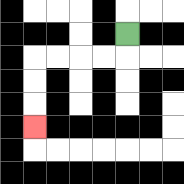{'start': '[5, 1]', 'end': '[1, 5]', 'path_directions': 'D,L,L,L,L,D,D,D', 'path_coordinates': '[[5, 1], [5, 2], [4, 2], [3, 2], [2, 2], [1, 2], [1, 3], [1, 4], [1, 5]]'}